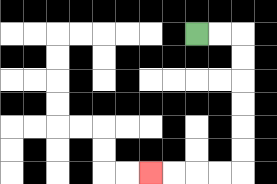{'start': '[8, 1]', 'end': '[6, 7]', 'path_directions': 'R,R,D,D,D,D,D,D,L,L,L,L', 'path_coordinates': '[[8, 1], [9, 1], [10, 1], [10, 2], [10, 3], [10, 4], [10, 5], [10, 6], [10, 7], [9, 7], [8, 7], [7, 7], [6, 7]]'}